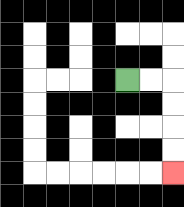{'start': '[5, 3]', 'end': '[7, 7]', 'path_directions': 'R,R,D,D,D,D', 'path_coordinates': '[[5, 3], [6, 3], [7, 3], [7, 4], [7, 5], [7, 6], [7, 7]]'}